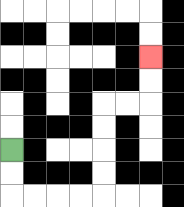{'start': '[0, 6]', 'end': '[6, 2]', 'path_directions': 'D,D,R,R,R,R,U,U,U,U,R,R,U,U', 'path_coordinates': '[[0, 6], [0, 7], [0, 8], [1, 8], [2, 8], [3, 8], [4, 8], [4, 7], [4, 6], [4, 5], [4, 4], [5, 4], [6, 4], [6, 3], [6, 2]]'}